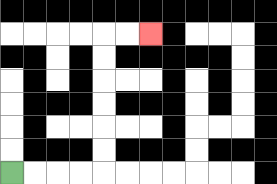{'start': '[0, 7]', 'end': '[6, 1]', 'path_directions': 'R,R,R,R,U,U,U,U,U,U,R,R', 'path_coordinates': '[[0, 7], [1, 7], [2, 7], [3, 7], [4, 7], [4, 6], [4, 5], [4, 4], [4, 3], [4, 2], [4, 1], [5, 1], [6, 1]]'}